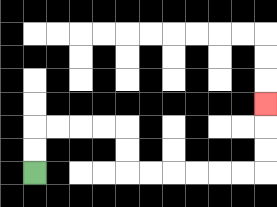{'start': '[1, 7]', 'end': '[11, 4]', 'path_directions': 'U,U,R,R,R,R,D,D,R,R,R,R,R,R,U,U,U', 'path_coordinates': '[[1, 7], [1, 6], [1, 5], [2, 5], [3, 5], [4, 5], [5, 5], [5, 6], [5, 7], [6, 7], [7, 7], [8, 7], [9, 7], [10, 7], [11, 7], [11, 6], [11, 5], [11, 4]]'}